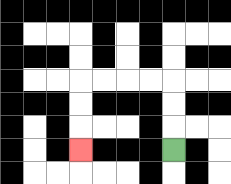{'start': '[7, 6]', 'end': '[3, 6]', 'path_directions': 'U,U,U,L,L,L,L,D,D,D', 'path_coordinates': '[[7, 6], [7, 5], [7, 4], [7, 3], [6, 3], [5, 3], [4, 3], [3, 3], [3, 4], [3, 5], [3, 6]]'}